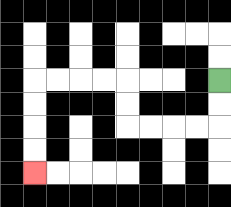{'start': '[9, 3]', 'end': '[1, 7]', 'path_directions': 'D,D,L,L,L,L,U,U,L,L,L,L,D,D,D,D', 'path_coordinates': '[[9, 3], [9, 4], [9, 5], [8, 5], [7, 5], [6, 5], [5, 5], [5, 4], [5, 3], [4, 3], [3, 3], [2, 3], [1, 3], [1, 4], [1, 5], [1, 6], [1, 7]]'}